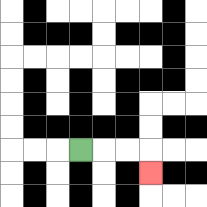{'start': '[3, 6]', 'end': '[6, 7]', 'path_directions': 'R,R,R,D', 'path_coordinates': '[[3, 6], [4, 6], [5, 6], [6, 6], [6, 7]]'}